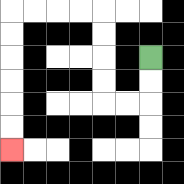{'start': '[6, 2]', 'end': '[0, 6]', 'path_directions': 'D,D,L,L,U,U,U,U,L,L,L,L,D,D,D,D,D,D', 'path_coordinates': '[[6, 2], [6, 3], [6, 4], [5, 4], [4, 4], [4, 3], [4, 2], [4, 1], [4, 0], [3, 0], [2, 0], [1, 0], [0, 0], [0, 1], [0, 2], [0, 3], [0, 4], [0, 5], [0, 6]]'}